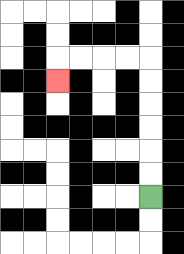{'start': '[6, 8]', 'end': '[2, 3]', 'path_directions': 'U,U,U,U,U,U,L,L,L,L,D', 'path_coordinates': '[[6, 8], [6, 7], [6, 6], [6, 5], [6, 4], [6, 3], [6, 2], [5, 2], [4, 2], [3, 2], [2, 2], [2, 3]]'}